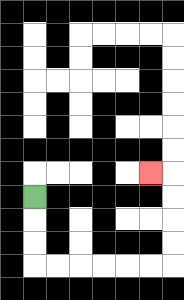{'start': '[1, 8]', 'end': '[6, 7]', 'path_directions': 'D,D,D,R,R,R,R,R,R,U,U,U,U,L', 'path_coordinates': '[[1, 8], [1, 9], [1, 10], [1, 11], [2, 11], [3, 11], [4, 11], [5, 11], [6, 11], [7, 11], [7, 10], [7, 9], [7, 8], [7, 7], [6, 7]]'}